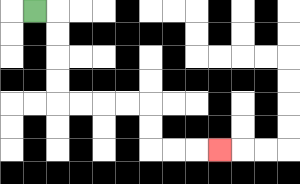{'start': '[1, 0]', 'end': '[9, 6]', 'path_directions': 'R,D,D,D,D,R,R,R,R,D,D,R,R,R', 'path_coordinates': '[[1, 0], [2, 0], [2, 1], [2, 2], [2, 3], [2, 4], [3, 4], [4, 4], [5, 4], [6, 4], [6, 5], [6, 6], [7, 6], [8, 6], [9, 6]]'}